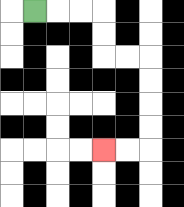{'start': '[1, 0]', 'end': '[4, 6]', 'path_directions': 'R,R,R,D,D,R,R,D,D,D,D,L,L', 'path_coordinates': '[[1, 0], [2, 0], [3, 0], [4, 0], [4, 1], [4, 2], [5, 2], [6, 2], [6, 3], [6, 4], [6, 5], [6, 6], [5, 6], [4, 6]]'}